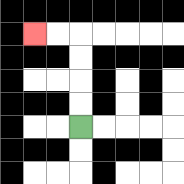{'start': '[3, 5]', 'end': '[1, 1]', 'path_directions': 'U,U,U,U,L,L', 'path_coordinates': '[[3, 5], [3, 4], [3, 3], [3, 2], [3, 1], [2, 1], [1, 1]]'}